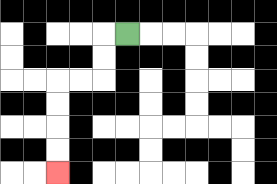{'start': '[5, 1]', 'end': '[2, 7]', 'path_directions': 'L,D,D,L,L,D,D,D,D', 'path_coordinates': '[[5, 1], [4, 1], [4, 2], [4, 3], [3, 3], [2, 3], [2, 4], [2, 5], [2, 6], [2, 7]]'}